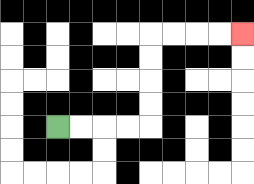{'start': '[2, 5]', 'end': '[10, 1]', 'path_directions': 'R,R,R,R,U,U,U,U,R,R,R,R', 'path_coordinates': '[[2, 5], [3, 5], [4, 5], [5, 5], [6, 5], [6, 4], [6, 3], [6, 2], [6, 1], [7, 1], [8, 1], [9, 1], [10, 1]]'}